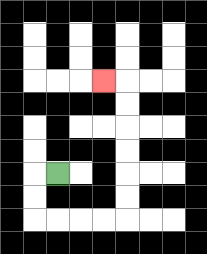{'start': '[2, 7]', 'end': '[4, 3]', 'path_directions': 'L,D,D,R,R,R,R,U,U,U,U,U,U,L', 'path_coordinates': '[[2, 7], [1, 7], [1, 8], [1, 9], [2, 9], [3, 9], [4, 9], [5, 9], [5, 8], [5, 7], [5, 6], [5, 5], [5, 4], [5, 3], [4, 3]]'}